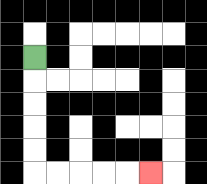{'start': '[1, 2]', 'end': '[6, 7]', 'path_directions': 'D,D,D,D,D,R,R,R,R,R', 'path_coordinates': '[[1, 2], [1, 3], [1, 4], [1, 5], [1, 6], [1, 7], [2, 7], [3, 7], [4, 7], [5, 7], [6, 7]]'}